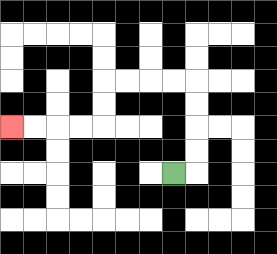{'start': '[7, 7]', 'end': '[0, 5]', 'path_directions': 'R,U,U,U,U,L,L,L,L,D,D,L,L,L,L', 'path_coordinates': '[[7, 7], [8, 7], [8, 6], [8, 5], [8, 4], [8, 3], [7, 3], [6, 3], [5, 3], [4, 3], [4, 4], [4, 5], [3, 5], [2, 5], [1, 5], [0, 5]]'}